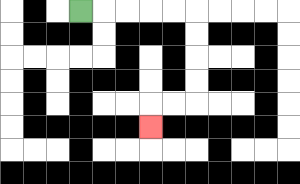{'start': '[3, 0]', 'end': '[6, 5]', 'path_directions': 'R,R,R,R,R,D,D,D,D,L,L,D', 'path_coordinates': '[[3, 0], [4, 0], [5, 0], [6, 0], [7, 0], [8, 0], [8, 1], [8, 2], [8, 3], [8, 4], [7, 4], [6, 4], [6, 5]]'}